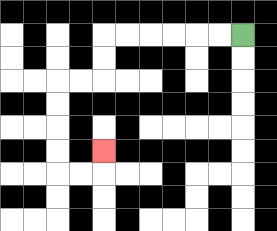{'start': '[10, 1]', 'end': '[4, 6]', 'path_directions': 'L,L,L,L,L,L,D,D,L,L,D,D,D,D,R,R,U', 'path_coordinates': '[[10, 1], [9, 1], [8, 1], [7, 1], [6, 1], [5, 1], [4, 1], [4, 2], [4, 3], [3, 3], [2, 3], [2, 4], [2, 5], [2, 6], [2, 7], [3, 7], [4, 7], [4, 6]]'}